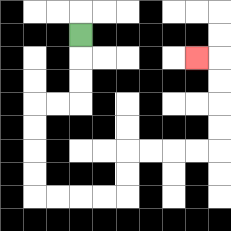{'start': '[3, 1]', 'end': '[8, 2]', 'path_directions': 'D,D,D,L,L,D,D,D,D,R,R,R,R,U,U,R,R,R,R,U,U,U,U,L', 'path_coordinates': '[[3, 1], [3, 2], [3, 3], [3, 4], [2, 4], [1, 4], [1, 5], [1, 6], [1, 7], [1, 8], [2, 8], [3, 8], [4, 8], [5, 8], [5, 7], [5, 6], [6, 6], [7, 6], [8, 6], [9, 6], [9, 5], [9, 4], [9, 3], [9, 2], [8, 2]]'}